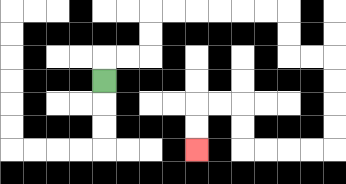{'start': '[4, 3]', 'end': '[8, 6]', 'path_directions': 'U,R,R,U,U,R,R,R,R,R,R,D,D,R,R,D,D,D,D,L,L,L,L,U,U,L,L,D,D', 'path_coordinates': '[[4, 3], [4, 2], [5, 2], [6, 2], [6, 1], [6, 0], [7, 0], [8, 0], [9, 0], [10, 0], [11, 0], [12, 0], [12, 1], [12, 2], [13, 2], [14, 2], [14, 3], [14, 4], [14, 5], [14, 6], [13, 6], [12, 6], [11, 6], [10, 6], [10, 5], [10, 4], [9, 4], [8, 4], [8, 5], [8, 6]]'}